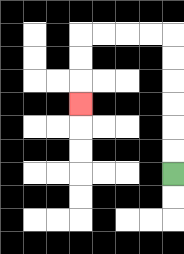{'start': '[7, 7]', 'end': '[3, 4]', 'path_directions': 'U,U,U,U,U,U,L,L,L,L,D,D,D', 'path_coordinates': '[[7, 7], [7, 6], [7, 5], [7, 4], [7, 3], [7, 2], [7, 1], [6, 1], [5, 1], [4, 1], [3, 1], [3, 2], [3, 3], [3, 4]]'}